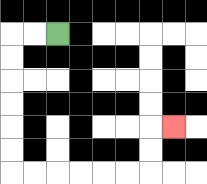{'start': '[2, 1]', 'end': '[7, 5]', 'path_directions': 'L,L,D,D,D,D,D,D,R,R,R,R,R,R,U,U,R', 'path_coordinates': '[[2, 1], [1, 1], [0, 1], [0, 2], [0, 3], [0, 4], [0, 5], [0, 6], [0, 7], [1, 7], [2, 7], [3, 7], [4, 7], [5, 7], [6, 7], [6, 6], [6, 5], [7, 5]]'}